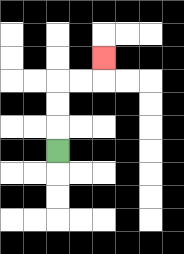{'start': '[2, 6]', 'end': '[4, 2]', 'path_directions': 'U,U,U,R,R,U', 'path_coordinates': '[[2, 6], [2, 5], [2, 4], [2, 3], [3, 3], [4, 3], [4, 2]]'}